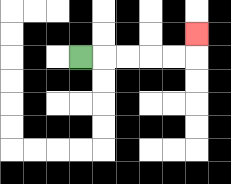{'start': '[3, 2]', 'end': '[8, 1]', 'path_directions': 'R,R,R,R,R,U', 'path_coordinates': '[[3, 2], [4, 2], [5, 2], [6, 2], [7, 2], [8, 2], [8, 1]]'}